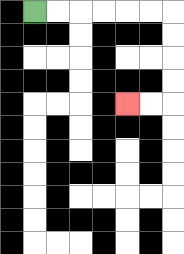{'start': '[1, 0]', 'end': '[5, 4]', 'path_directions': 'R,R,R,R,R,R,D,D,D,D,L,L', 'path_coordinates': '[[1, 0], [2, 0], [3, 0], [4, 0], [5, 0], [6, 0], [7, 0], [7, 1], [7, 2], [7, 3], [7, 4], [6, 4], [5, 4]]'}